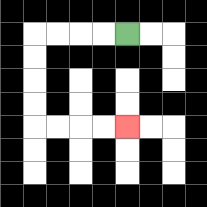{'start': '[5, 1]', 'end': '[5, 5]', 'path_directions': 'L,L,L,L,D,D,D,D,R,R,R,R', 'path_coordinates': '[[5, 1], [4, 1], [3, 1], [2, 1], [1, 1], [1, 2], [1, 3], [1, 4], [1, 5], [2, 5], [3, 5], [4, 5], [5, 5]]'}